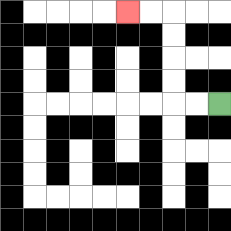{'start': '[9, 4]', 'end': '[5, 0]', 'path_directions': 'L,L,U,U,U,U,L,L', 'path_coordinates': '[[9, 4], [8, 4], [7, 4], [7, 3], [7, 2], [7, 1], [7, 0], [6, 0], [5, 0]]'}